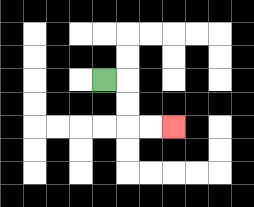{'start': '[4, 3]', 'end': '[7, 5]', 'path_directions': 'R,D,D,R,R', 'path_coordinates': '[[4, 3], [5, 3], [5, 4], [5, 5], [6, 5], [7, 5]]'}